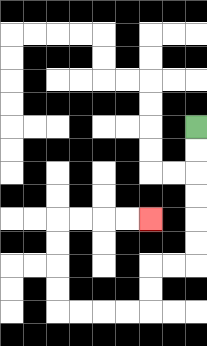{'start': '[8, 5]', 'end': '[6, 9]', 'path_directions': 'D,D,D,D,D,D,L,L,D,D,L,L,L,L,U,U,U,U,R,R,R,R', 'path_coordinates': '[[8, 5], [8, 6], [8, 7], [8, 8], [8, 9], [8, 10], [8, 11], [7, 11], [6, 11], [6, 12], [6, 13], [5, 13], [4, 13], [3, 13], [2, 13], [2, 12], [2, 11], [2, 10], [2, 9], [3, 9], [4, 9], [5, 9], [6, 9]]'}